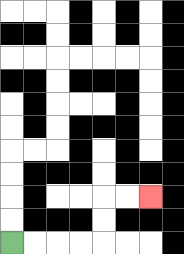{'start': '[0, 10]', 'end': '[6, 8]', 'path_directions': 'R,R,R,R,U,U,R,R', 'path_coordinates': '[[0, 10], [1, 10], [2, 10], [3, 10], [4, 10], [4, 9], [4, 8], [5, 8], [6, 8]]'}